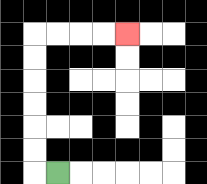{'start': '[2, 7]', 'end': '[5, 1]', 'path_directions': 'L,U,U,U,U,U,U,R,R,R,R', 'path_coordinates': '[[2, 7], [1, 7], [1, 6], [1, 5], [1, 4], [1, 3], [1, 2], [1, 1], [2, 1], [3, 1], [4, 1], [5, 1]]'}